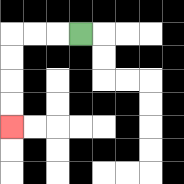{'start': '[3, 1]', 'end': '[0, 5]', 'path_directions': 'L,L,L,D,D,D,D', 'path_coordinates': '[[3, 1], [2, 1], [1, 1], [0, 1], [0, 2], [0, 3], [0, 4], [0, 5]]'}